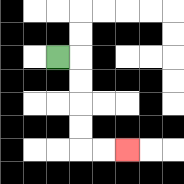{'start': '[2, 2]', 'end': '[5, 6]', 'path_directions': 'R,D,D,D,D,R,R', 'path_coordinates': '[[2, 2], [3, 2], [3, 3], [3, 4], [3, 5], [3, 6], [4, 6], [5, 6]]'}